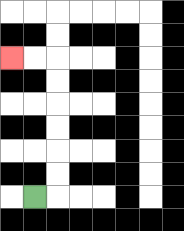{'start': '[1, 8]', 'end': '[0, 2]', 'path_directions': 'R,U,U,U,U,U,U,L,L', 'path_coordinates': '[[1, 8], [2, 8], [2, 7], [2, 6], [2, 5], [2, 4], [2, 3], [2, 2], [1, 2], [0, 2]]'}